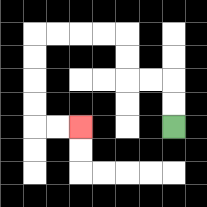{'start': '[7, 5]', 'end': '[3, 5]', 'path_directions': 'U,U,L,L,U,U,L,L,L,L,D,D,D,D,R,R', 'path_coordinates': '[[7, 5], [7, 4], [7, 3], [6, 3], [5, 3], [5, 2], [5, 1], [4, 1], [3, 1], [2, 1], [1, 1], [1, 2], [1, 3], [1, 4], [1, 5], [2, 5], [3, 5]]'}